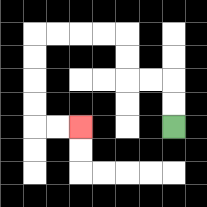{'start': '[7, 5]', 'end': '[3, 5]', 'path_directions': 'U,U,L,L,U,U,L,L,L,L,D,D,D,D,R,R', 'path_coordinates': '[[7, 5], [7, 4], [7, 3], [6, 3], [5, 3], [5, 2], [5, 1], [4, 1], [3, 1], [2, 1], [1, 1], [1, 2], [1, 3], [1, 4], [1, 5], [2, 5], [3, 5]]'}